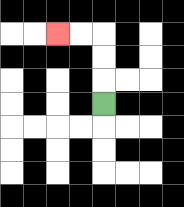{'start': '[4, 4]', 'end': '[2, 1]', 'path_directions': 'U,U,U,L,L', 'path_coordinates': '[[4, 4], [4, 3], [4, 2], [4, 1], [3, 1], [2, 1]]'}